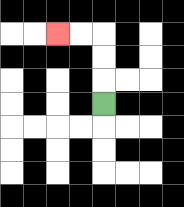{'start': '[4, 4]', 'end': '[2, 1]', 'path_directions': 'U,U,U,L,L', 'path_coordinates': '[[4, 4], [4, 3], [4, 2], [4, 1], [3, 1], [2, 1]]'}